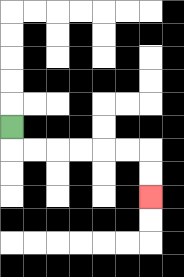{'start': '[0, 5]', 'end': '[6, 8]', 'path_directions': 'D,R,R,R,R,R,R,D,D', 'path_coordinates': '[[0, 5], [0, 6], [1, 6], [2, 6], [3, 6], [4, 6], [5, 6], [6, 6], [6, 7], [6, 8]]'}